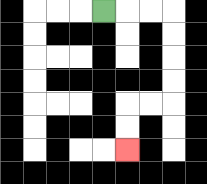{'start': '[4, 0]', 'end': '[5, 6]', 'path_directions': 'R,R,R,D,D,D,D,L,L,D,D', 'path_coordinates': '[[4, 0], [5, 0], [6, 0], [7, 0], [7, 1], [7, 2], [7, 3], [7, 4], [6, 4], [5, 4], [5, 5], [5, 6]]'}